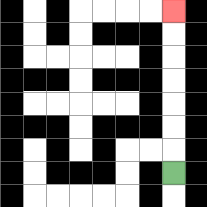{'start': '[7, 7]', 'end': '[7, 0]', 'path_directions': 'U,U,U,U,U,U,U', 'path_coordinates': '[[7, 7], [7, 6], [7, 5], [7, 4], [7, 3], [7, 2], [7, 1], [7, 0]]'}